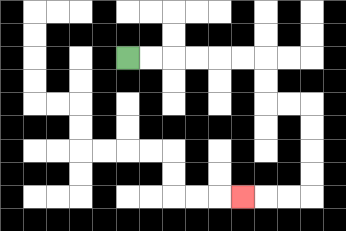{'start': '[5, 2]', 'end': '[10, 8]', 'path_directions': 'R,R,R,R,R,R,D,D,R,R,D,D,D,D,L,L,L', 'path_coordinates': '[[5, 2], [6, 2], [7, 2], [8, 2], [9, 2], [10, 2], [11, 2], [11, 3], [11, 4], [12, 4], [13, 4], [13, 5], [13, 6], [13, 7], [13, 8], [12, 8], [11, 8], [10, 8]]'}